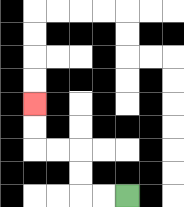{'start': '[5, 8]', 'end': '[1, 4]', 'path_directions': 'L,L,U,U,L,L,U,U', 'path_coordinates': '[[5, 8], [4, 8], [3, 8], [3, 7], [3, 6], [2, 6], [1, 6], [1, 5], [1, 4]]'}